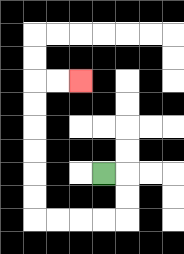{'start': '[4, 7]', 'end': '[3, 3]', 'path_directions': 'R,D,D,L,L,L,L,U,U,U,U,U,U,R,R', 'path_coordinates': '[[4, 7], [5, 7], [5, 8], [5, 9], [4, 9], [3, 9], [2, 9], [1, 9], [1, 8], [1, 7], [1, 6], [1, 5], [1, 4], [1, 3], [2, 3], [3, 3]]'}